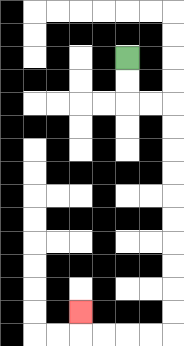{'start': '[5, 2]', 'end': '[3, 13]', 'path_directions': 'D,D,R,R,D,D,D,D,D,D,D,D,D,D,L,L,L,L,U', 'path_coordinates': '[[5, 2], [5, 3], [5, 4], [6, 4], [7, 4], [7, 5], [7, 6], [7, 7], [7, 8], [7, 9], [7, 10], [7, 11], [7, 12], [7, 13], [7, 14], [6, 14], [5, 14], [4, 14], [3, 14], [3, 13]]'}